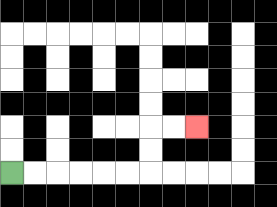{'start': '[0, 7]', 'end': '[8, 5]', 'path_directions': 'R,R,R,R,R,R,U,U,R,R', 'path_coordinates': '[[0, 7], [1, 7], [2, 7], [3, 7], [4, 7], [5, 7], [6, 7], [6, 6], [6, 5], [7, 5], [8, 5]]'}